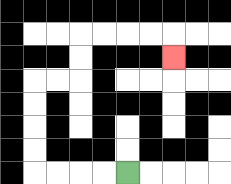{'start': '[5, 7]', 'end': '[7, 2]', 'path_directions': 'L,L,L,L,U,U,U,U,R,R,U,U,R,R,R,R,D', 'path_coordinates': '[[5, 7], [4, 7], [3, 7], [2, 7], [1, 7], [1, 6], [1, 5], [1, 4], [1, 3], [2, 3], [3, 3], [3, 2], [3, 1], [4, 1], [5, 1], [6, 1], [7, 1], [7, 2]]'}